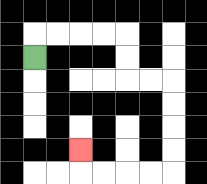{'start': '[1, 2]', 'end': '[3, 6]', 'path_directions': 'U,R,R,R,R,D,D,R,R,D,D,D,D,L,L,L,L,U', 'path_coordinates': '[[1, 2], [1, 1], [2, 1], [3, 1], [4, 1], [5, 1], [5, 2], [5, 3], [6, 3], [7, 3], [7, 4], [7, 5], [7, 6], [7, 7], [6, 7], [5, 7], [4, 7], [3, 7], [3, 6]]'}